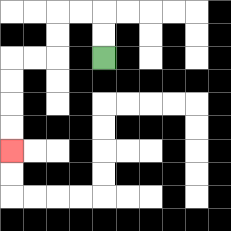{'start': '[4, 2]', 'end': '[0, 6]', 'path_directions': 'U,U,L,L,D,D,L,L,D,D,D,D', 'path_coordinates': '[[4, 2], [4, 1], [4, 0], [3, 0], [2, 0], [2, 1], [2, 2], [1, 2], [0, 2], [0, 3], [0, 4], [0, 5], [0, 6]]'}